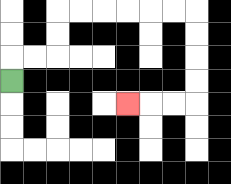{'start': '[0, 3]', 'end': '[5, 4]', 'path_directions': 'U,R,R,U,U,R,R,R,R,R,R,D,D,D,D,L,L,L', 'path_coordinates': '[[0, 3], [0, 2], [1, 2], [2, 2], [2, 1], [2, 0], [3, 0], [4, 0], [5, 0], [6, 0], [7, 0], [8, 0], [8, 1], [8, 2], [8, 3], [8, 4], [7, 4], [6, 4], [5, 4]]'}